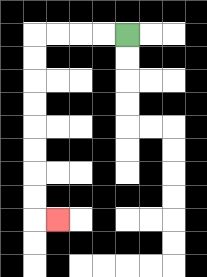{'start': '[5, 1]', 'end': '[2, 9]', 'path_directions': 'L,L,L,L,D,D,D,D,D,D,D,D,R', 'path_coordinates': '[[5, 1], [4, 1], [3, 1], [2, 1], [1, 1], [1, 2], [1, 3], [1, 4], [1, 5], [1, 6], [1, 7], [1, 8], [1, 9], [2, 9]]'}